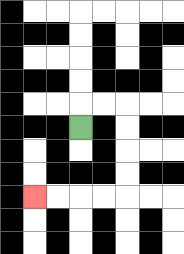{'start': '[3, 5]', 'end': '[1, 8]', 'path_directions': 'U,R,R,D,D,D,D,L,L,L,L', 'path_coordinates': '[[3, 5], [3, 4], [4, 4], [5, 4], [5, 5], [5, 6], [5, 7], [5, 8], [4, 8], [3, 8], [2, 8], [1, 8]]'}